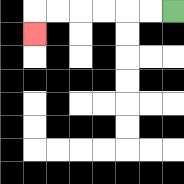{'start': '[7, 0]', 'end': '[1, 1]', 'path_directions': 'L,L,L,L,L,L,D', 'path_coordinates': '[[7, 0], [6, 0], [5, 0], [4, 0], [3, 0], [2, 0], [1, 0], [1, 1]]'}